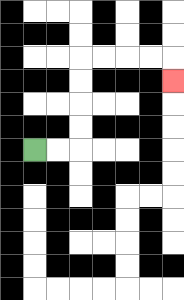{'start': '[1, 6]', 'end': '[7, 3]', 'path_directions': 'R,R,U,U,U,U,R,R,R,R,D', 'path_coordinates': '[[1, 6], [2, 6], [3, 6], [3, 5], [3, 4], [3, 3], [3, 2], [4, 2], [5, 2], [6, 2], [7, 2], [7, 3]]'}